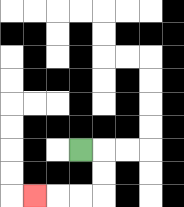{'start': '[3, 6]', 'end': '[1, 8]', 'path_directions': 'R,D,D,L,L,L', 'path_coordinates': '[[3, 6], [4, 6], [4, 7], [4, 8], [3, 8], [2, 8], [1, 8]]'}